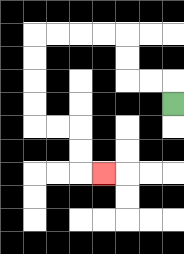{'start': '[7, 4]', 'end': '[4, 7]', 'path_directions': 'U,L,L,U,U,L,L,L,L,D,D,D,D,R,R,D,D,R', 'path_coordinates': '[[7, 4], [7, 3], [6, 3], [5, 3], [5, 2], [5, 1], [4, 1], [3, 1], [2, 1], [1, 1], [1, 2], [1, 3], [1, 4], [1, 5], [2, 5], [3, 5], [3, 6], [3, 7], [4, 7]]'}